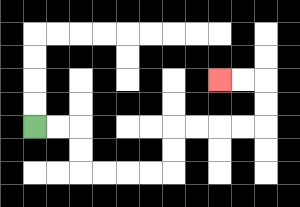{'start': '[1, 5]', 'end': '[9, 3]', 'path_directions': 'R,R,D,D,R,R,R,R,U,U,R,R,R,R,U,U,L,L', 'path_coordinates': '[[1, 5], [2, 5], [3, 5], [3, 6], [3, 7], [4, 7], [5, 7], [6, 7], [7, 7], [7, 6], [7, 5], [8, 5], [9, 5], [10, 5], [11, 5], [11, 4], [11, 3], [10, 3], [9, 3]]'}